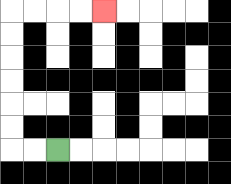{'start': '[2, 6]', 'end': '[4, 0]', 'path_directions': 'L,L,U,U,U,U,U,U,R,R,R,R', 'path_coordinates': '[[2, 6], [1, 6], [0, 6], [0, 5], [0, 4], [0, 3], [0, 2], [0, 1], [0, 0], [1, 0], [2, 0], [3, 0], [4, 0]]'}